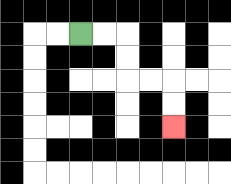{'start': '[3, 1]', 'end': '[7, 5]', 'path_directions': 'R,R,D,D,R,R,D,D', 'path_coordinates': '[[3, 1], [4, 1], [5, 1], [5, 2], [5, 3], [6, 3], [7, 3], [7, 4], [7, 5]]'}